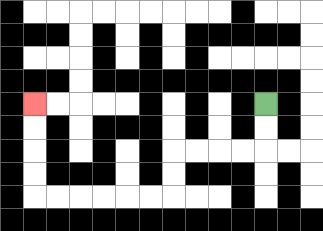{'start': '[11, 4]', 'end': '[1, 4]', 'path_directions': 'D,D,L,L,L,L,D,D,L,L,L,L,L,L,U,U,U,U', 'path_coordinates': '[[11, 4], [11, 5], [11, 6], [10, 6], [9, 6], [8, 6], [7, 6], [7, 7], [7, 8], [6, 8], [5, 8], [4, 8], [3, 8], [2, 8], [1, 8], [1, 7], [1, 6], [1, 5], [1, 4]]'}